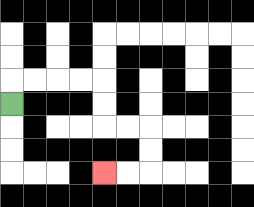{'start': '[0, 4]', 'end': '[4, 7]', 'path_directions': 'U,R,R,R,R,D,D,R,R,D,D,L,L', 'path_coordinates': '[[0, 4], [0, 3], [1, 3], [2, 3], [3, 3], [4, 3], [4, 4], [4, 5], [5, 5], [6, 5], [6, 6], [6, 7], [5, 7], [4, 7]]'}